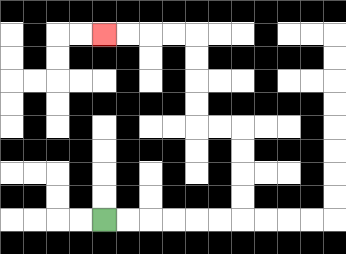{'start': '[4, 9]', 'end': '[4, 1]', 'path_directions': 'R,R,R,R,R,R,U,U,U,U,L,L,U,U,U,U,L,L,L,L', 'path_coordinates': '[[4, 9], [5, 9], [6, 9], [7, 9], [8, 9], [9, 9], [10, 9], [10, 8], [10, 7], [10, 6], [10, 5], [9, 5], [8, 5], [8, 4], [8, 3], [8, 2], [8, 1], [7, 1], [6, 1], [5, 1], [4, 1]]'}